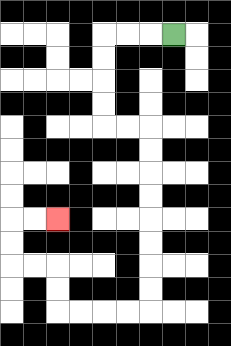{'start': '[7, 1]', 'end': '[2, 9]', 'path_directions': 'L,L,L,D,D,D,D,R,R,D,D,D,D,D,D,D,D,L,L,L,L,U,U,L,L,U,U,R,R', 'path_coordinates': '[[7, 1], [6, 1], [5, 1], [4, 1], [4, 2], [4, 3], [4, 4], [4, 5], [5, 5], [6, 5], [6, 6], [6, 7], [6, 8], [6, 9], [6, 10], [6, 11], [6, 12], [6, 13], [5, 13], [4, 13], [3, 13], [2, 13], [2, 12], [2, 11], [1, 11], [0, 11], [0, 10], [0, 9], [1, 9], [2, 9]]'}